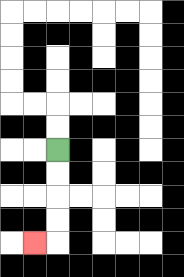{'start': '[2, 6]', 'end': '[1, 10]', 'path_directions': 'D,D,D,D,L', 'path_coordinates': '[[2, 6], [2, 7], [2, 8], [2, 9], [2, 10], [1, 10]]'}